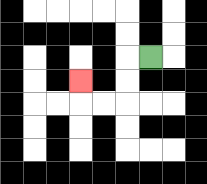{'start': '[6, 2]', 'end': '[3, 3]', 'path_directions': 'L,D,D,L,L,U', 'path_coordinates': '[[6, 2], [5, 2], [5, 3], [5, 4], [4, 4], [3, 4], [3, 3]]'}